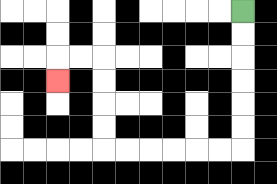{'start': '[10, 0]', 'end': '[2, 3]', 'path_directions': 'D,D,D,D,D,D,L,L,L,L,L,L,U,U,U,U,L,L,D', 'path_coordinates': '[[10, 0], [10, 1], [10, 2], [10, 3], [10, 4], [10, 5], [10, 6], [9, 6], [8, 6], [7, 6], [6, 6], [5, 6], [4, 6], [4, 5], [4, 4], [4, 3], [4, 2], [3, 2], [2, 2], [2, 3]]'}